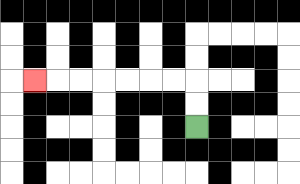{'start': '[8, 5]', 'end': '[1, 3]', 'path_directions': 'U,U,L,L,L,L,L,L,L', 'path_coordinates': '[[8, 5], [8, 4], [8, 3], [7, 3], [6, 3], [5, 3], [4, 3], [3, 3], [2, 3], [1, 3]]'}